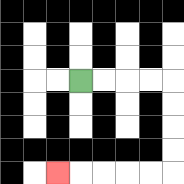{'start': '[3, 3]', 'end': '[2, 7]', 'path_directions': 'R,R,R,R,D,D,D,D,L,L,L,L,L', 'path_coordinates': '[[3, 3], [4, 3], [5, 3], [6, 3], [7, 3], [7, 4], [7, 5], [7, 6], [7, 7], [6, 7], [5, 7], [4, 7], [3, 7], [2, 7]]'}